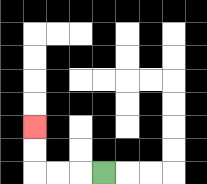{'start': '[4, 7]', 'end': '[1, 5]', 'path_directions': 'L,L,L,U,U', 'path_coordinates': '[[4, 7], [3, 7], [2, 7], [1, 7], [1, 6], [1, 5]]'}